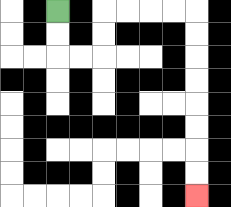{'start': '[2, 0]', 'end': '[8, 8]', 'path_directions': 'D,D,R,R,U,U,R,R,R,R,D,D,D,D,D,D,D,D', 'path_coordinates': '[[2, 0], [2, 1], [2, 2], [3, 2], [4, 2], [4, 1], [4, 0], [5, 0], [6, 0], [7, 0], [8, 0], [8, 1], [8, 2], [8, 3], [8, 4], [8, 5], [8, 6], [8, 7], [8, 8]]'}